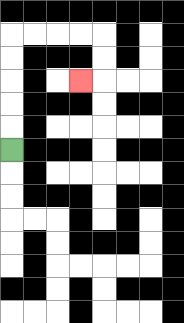{'start': '[0, 6]', 'end': '[3, 3]', 'path_directions': 'U,U,U,U,U,R,R,R,R,D,D,L', 'path_coordinates': '[[0, 6], [0, 5], [0, 4], [0, 3], [0, 2], [0, 1], [1, 1], [2, 1], [3, 1], [4, 1], [4, 2], [4, 3], [3, 3]]'}